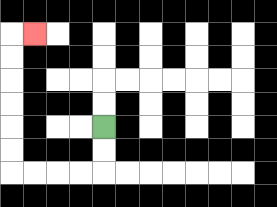{'start': '[4, 5]', 'end': '[1, 1]', 'path_directions': 'D,D,L,L,L,L,U,U,U,U,U,U,R', 'path_coordinates': '[[4, 5], [4, 6], [4, 7], [3, 7], [2, 7], [1, 7], [0, 7], [0, 6], [0, 5], [0, 4], [0, 3], [0, 2], [0, 1], [1, 1]]'}